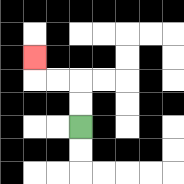{'start': '[3, 5]', 'end': '[1, 2]', 'path_directions': 'U,U,L,L,U', 'path_coordinates': '[[3, 5], [3, 4], [3, 3], [2, 3], [1, 3], [1, 2]]'}